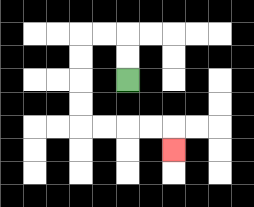{'start': '[5, 3]', 'end': '[7, 6]', 'path_directions': 'U,U,L,L,D,D,D,D,R,R,R,R,D', 'path_coordinates': '[[5, 3], [5, 2], [5, 1], [4, 1], [3, 1], [3, 2], [3, 3], [3, 4], [3, 5], [4, 5], [5, 5], [6, 5], [7, 5], [7, 6]]'}